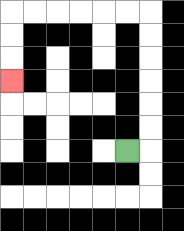{'start': '[5, 6]', 'end': '[0, 3]', 'path_directions': 'R,U,U,U,U,U,U,L,L,L,L,L,L,D,D,D', 'path_coordinates': '[[5, 6], [6, 6], [6, 5], [6, 4], [6, 3], [6, 2], [6, 1], [6, 0], [5, 0], [4, 0], [3, 0], [2, 0], [1, 0], [0, 0], [0, 1], [0, 2], [0, 3]]'}